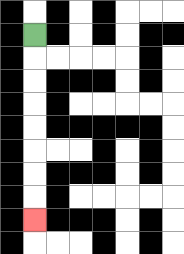{'start': '[1, 1]', 'end': '[1, 9]', 'path_directions': 'D,D,D,D,D,D,D,D', 'path_coordinates': '[[1, 1], [1, 2], [1, 3], [1, 4], [1, 5], [1, 6], [1, 7], [1, 8], [1, 9]]'}